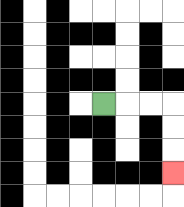{'start': '[4, 4]', 'end': '[7, 7]', 'path_directions': 'R,R,R,D,D,D', 'path_coordinates': '[[4, 4], [5, 4], [6, 4], [7, 4], [7, 5], [7, 6], [7, 7]]'}